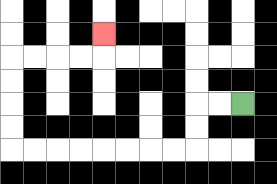{'start': '[10, 4]', 'end': '[4, 1]', 'path_directions': 'L,L,D,D,L,L,L,L,L,L,L,L,U,U,U,U,R,R,R,R,U', 'path_coordinates': '[[10, 4], [9, 4], [8, 4], [8, 5], [8, 6], [7, 6], [6, 6], [5, 6], [4, 6], [3, 6], [2, 6], [1, 6], [0, 6], [0, 5], [0, 4], [0, 3], [0, 2], [1, 2], [2, 2], [3, 2], [4, 2], [4, 1]]'}